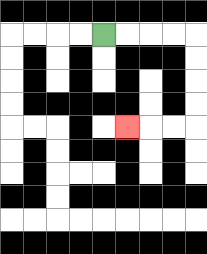{'start': '[4, 1]', 'end': '[5, 5]', 'path_directions': 'R,R,R,R,D,D,D,D,L,L,L', 'path_coordinates': '[[4, 1], [5, 1], [6, 1], [7, 1], [8, 1], [8, 2], [8, 3], [8, 4], [8, 5], [7, 5], [6, 5], [5, 5]]'}